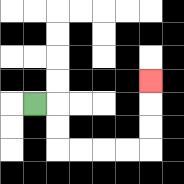{'start': '[1, 4]', 'end': '[6, 3]', 'path_directions': 'R,D,D,R,R,R,R,U,U,U', 'path_coordinates': '[[1, 4], [2, 4], [2, 5], [2, 6], [3, 6], [4, 6], [5, 6], [6, 6], [6, 5], [6, 4], [6, 3]]'}